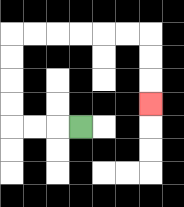{'start': '[3, 5]', 'end': '[6, 4]', 'path_directions': 'L,L,L,U,U,U,U,R,R,R,R,R,R,D,D,D', 'path_coordinates': '[[3, 5], [2, 5], [1, 5], [0, 5], [0, 4], [0, 3], [0, 2], [0, 1], [1, 1], [2, 1], [3, 1], [4, 1], [5, 1], [6, 1], [6, 2], [6, 3], [6, 4]]'}